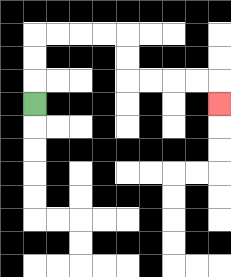{'start': '[1, 4]', 'end': '[9, 4]', 'path_directions': 'U,U,U,R,R,R,R,D,D,R,R,R,R,D', 'path_coordinates': '[[1, 4], [1, 3], [1, 2], [1, 1], [2, 1], [3, 1], [4, 1], [5, 1], [5, 2], [5, 3], [6, 3], [7, 3], [8, 3], [9, 3], [9, 4]]'}